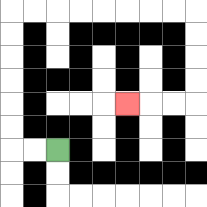{'start': '[2, 6]', 'end': '[5, 4]', 'path_directions': 'L,L,U,U,U,U,U,U,R,R,R,R,R,R,R,R,D,D,D,D,L,L,L', 'path_coordinates': '[[2, 6], [1, 6], [0, 6], [0, 5], [0, 4], [0, 3], [0, 2], [0, 1], [0, 0], [1, 0], [2, 0], [3, 0], [4, 0], [5, 0], [6, 0], [7, 0], [8, 0], [8, 1], [8, 2], [8, 3], [8, 4], [7, 4], [6, 4], [5, 4]]'}